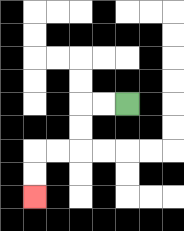{'start': '[5, 4]', 'end': '[1, 8]', 'path_directions': 'L,L,D,D,L,L,D,D', 'path_coordinates': '[[5, 4], [4, 4], [3, 4], [3, 5], [3, 6], [2, 6], [1, 6], [1, 7], [1, 8]]'}